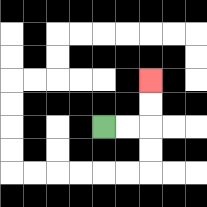{'start': '[4, 5]', 'end': '[6, 3]', 'path_directions': 'R,R,U,U', 'path_coordinates': '[[4, 5], [5, 5], [6, 5], [6, 4], [6, 3]]'}